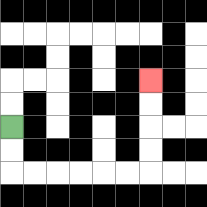{'start': '[0, 5]', 'end': '[6, 3]', 'path_directions': 'D,D,R,R,R,R,R,R,U,U,U,U', 'path_coordinates': '[[0, 5], [0, 6], [0, 7], [1, 7], [2, 7], [3, 7], [4, 7], [5, 7], [6, 7], [6, 6], [6, 5], [6, 4], [6, 3]]'}